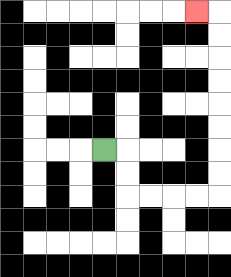{'start': '[4, 6]', 'end': '[8, 0]', 'path_directions': 'R,D,D,R,R,R,R,U,U,U,U,U,U,U,U,L', 'path_coordinates': '[[4, 6], [5, 6], [5, 7], [5, 8], [6, 8], [7, 8], [8, 8], [9, 8], [9, 7], [9, 6], [9, 5], [9, 4], [9, 3], [9, 2], [9, 1], [9, 0], [8, 0]]'}